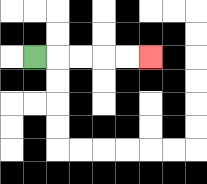{'start': '[1, 2]', 'end': '[6, 2]', 'path_directions': 'R,R,R,R,R', 'path_coordinates': '[[1, 2], [2, 2], [3, 2], [4, 2], [5, 2], [6, 2]]'}